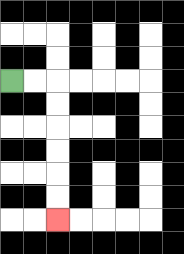{'start': '[0, 3]', 'end': '[2, 9]', 'path_directions': 'R,R,D,D,D,D,D,D', 'path_coordinates': '[[0, 3], [1, 3], [2, 3], [2, 4], [2, 5], [2, 6], [2, 7], [2, 8], [2, 9]]'}